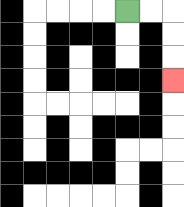{'start': '[5, 0]', 'end': '[7, 3]', 'path_directions': 'R,R,D,D,D', 'path_coordinates': '[[5, 0], [6, 0], [7, 0], [7, 1], [7, 2], [7, 3]]'}